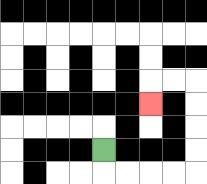{'start': '[4, 6]', 'end': '[6, 4]', 'path_directions': 'D,R,R,R,R,U,U,U,U,L,L,D', 'path_coordinates': '[[4, 6], [4, 7], [5, 7], [6, 7], [7, 7], [8, 7], [8, 6], [8, 5], [8, 4], [8, 3], [7, 3], [6, 3], [6, 4]]'}